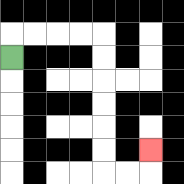{'start': '[0, 2]', 'end': '[6, 6]', 'path_directions': 'U,R,R,R,R,D,D,D,D,D,D,R,R,U', 'path_coordinates': '[[0, 2], [0, 1], [1, 1], [2, 1], [3, 1], [4, 1], [4, 2], [4, 3], [4, 4], [4, 5], [4, 6], [4, 7], [5, 7], [6, 7], [6, 6]]'}